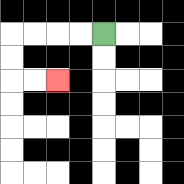{'start': '[4, 1]', 'end': '[2, 3]', 'path_directions': 'L,L,L,L,D,D,R,R', 'path_coordinates': '[[4, 1], [3, 1], [2, 1], [1, 1], [0, 1], [0, 2], [0, 3], [1, 3], [2, 3]]'}